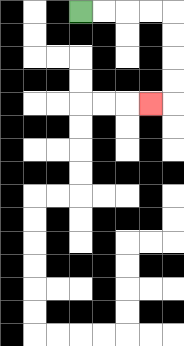{'start': '[3, 0]', 'end': '[6, 4]', 'path_directions': 'R,R,R,R,D,D,D,D,L', 'path_coordinates': '[[3, 0], [4, 0], [5, 0], [6, 0], [7, 0], [7, 1], [7, 2], [7, 3], [7, 4], [6, 4]]'}